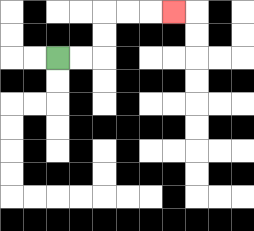{'start': '[2, 2]', 'end': '[7, 0]', 'path_directions': 'R,R,U,U,R,R,R', 'path_coordinates': '[[2, 2], [3, 2], [4, 2], [4, 1], [4, 0], [5, 0], [6, 0], [7, 0]]'}